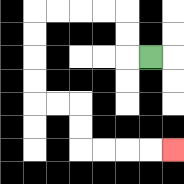{'start': '[6, 2]', 'end': '[7, 6]', 'path_directions': 'L,U,U,L,L,L,L,D,D,D,D,R,R,D,D,R,R,R,R', 'path_coordinates': '[[6, 2], [5, 2], [5, 1], [5, 0], [4, 0], [3, 0], [2, 0], [1, 0], [1, 1], [1, 2], [1, 3], [1, 4], [2, 4], [3, 4], [3, 5], [3, 6], [4, 6], [5, 6], [6, 6], [7, 6]]'}